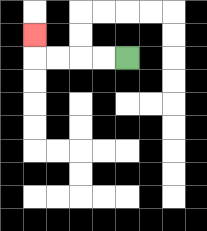{'start': '[5, 2]', 'end': '[1, 1]', 'path_directions': 'L,L,L,L,U', 'path_coordinates': '[[5, 2], [4, 2], [3, 2], [2, 2], [1, 2], [1, 1]]'}